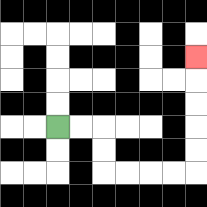{'start': '[2, 5]', 'end': '[8, 2]', 'path_directions': 'R,R,D,D,R,R,R,R,U,U,U,U,U', 'path_coordinates': '[[2, 5], [3, 5], [4, 5], [4, 6], [4, 7], [5, 7], [6, 7], [7, 7], [8, 7], [8, 6], [8, 5], [8, 4], [8, 3], [8, 2]]'}